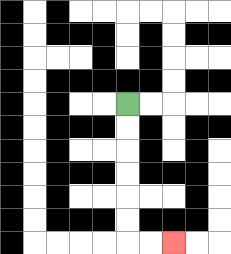{'start': '[5, 4]', 'end': '[7, 10]', 'path_directions': 'D,D,D,D,D,D,R,R', 'path_coordinates': '[[5, 4], [5, 5], [5, 6], [5, 7], [5, 8], [5, 9], [5, 10], [6, 10], [7, 10]]'}